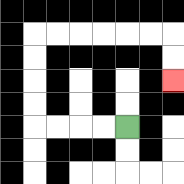{'start': '[5, 5]', 'end': '[7, 3]', 'path_directions': 'L,L,L,L,U,U,U,U,R,R,R,R,R,R,D,D', 'path_coordinates': '[[5, 5], [4, 5], [3, 5], [2, 5], [1, 5], [1, 4], [1, 3], [1, 2], [1, 1], [2, 1], [3, 1], [4, 1], [5, 1], [6, 1], [7, 1], [7, 2], [7, 3]]'}